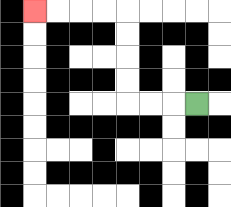{'start': '[8, 4]', 'end': '[1, 0]', 'path_directions': 'L,L,L,U,U,U,U,L,L,L,L', 'path_coordinates': '[[8, 4], [7, 4], [6, 4], [5, 4], [5, 3], [5, 2], [5, 1], [5, 0], [4, 0], [3, 0], [2, 0], [1, 0]]'}